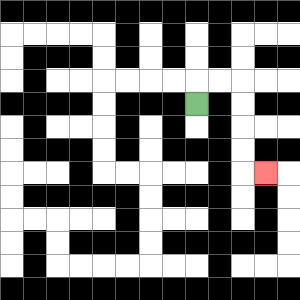{'start': '[8, 4]', 'end': '[11, 7]', 'path_directions': 'U,R,R,D,D,D,D,R', 'path_coordinates': '[[8, 4], [8, 3], [9, 3], [10, 3], [10, 4], [10, 5], [10, 6], [10, 7], [11, 7]]'}